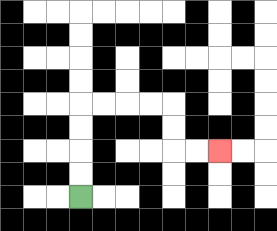{'start': '[3, 8]', 'end': '[9, 6]', 'path_directions': 'U,U,U,U,R,R,R,R,D,D,R,R', 'path_coordinates': '[[3, 8], [3, 7], [3, 6], [3, 5], [3, 4], [4, 4], [5, 4], [6, 4], [7, 4], [7, 5], [7, 6], [8, 6], [9, 6]]'}